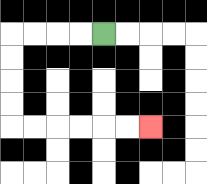{'start': '[4, 1]', 'end': '[6, 5]', 'path_directions': 'L,L,L,L,D,D,D,D,R,R,R,R,R,R', 'path_coordinates': '[[4, 1], [3, 1], [2, 1], [1, 1], [0, 1], [0, 2], [0, 3], [0, 4], [0, 5], [1, 5], [2, 5], [3, 5], [4, 5], [5, 5], [6, 5]]'}